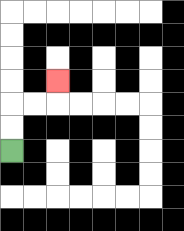{'start': '[0, 6]', 'end': '[2, 3]', 'path_directions': 'U,U,R,R,U', 'path_coordinates': '[[0, 6], [0, 5], [0, 4], [1, 4], [2, 4], [2, 3]]'}